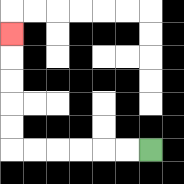{'start': '[6, 6]', 'end': '[0, 1]', 'path_directions': 'L,L,L,L,L,L,U,U,U,U,U', 'path_coordinates': '[[6, 6], [5, 6], [4, 6], [3, 6], [2, 6], [1, 6], [0, 6], [0, 5], [0, 4], [0, 3], [0, 2], [0, 1]]'}